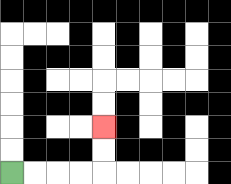{'start': '[0, 7]', 'end': '[4, 5]', 'path_directions': 'R,R,R,R,U,U', 'path_coordinates': '[[0, 7], [1, 7], [2, 7], [3, 7], [4, 7], [4, 6], [4, 5]]'}